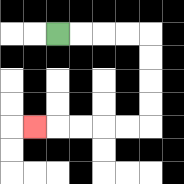{'start': '[2, 1]', 'end': '[1, 5]', 'path_directions': 'R,R,R,R,D,D,D,D,L,L,L,L,L', 'path_coordinates': '[[2, 1], [3, 1], [4, 1], [5, 1], [6, 1], [6, 2], [6, 3], [6, 4], [6, 5], [5, 5], [4, 5], [3, 5], [2, 5], [1, 5]]'}